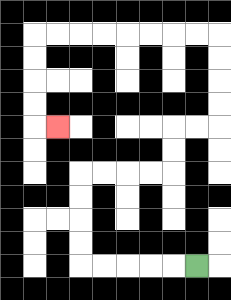{'start': '[8, 11]', 'end': '[2, 5]', 'path_directions': 'L,L,L,L,L,U,U,U,U,R,R,R,R,U,U,R,R,U,U,U,U,L,L,L,L,L,L,L,L,D,D,D,D,R', 'path_coordinates': '[[8, 11], [7, 11], [6, 11], [5, 11], [4, 11], [3, 11], [3, 10], [3, 9], [3, 8], [3, 7], [4, 7], [5, 7], [6, 7], [7, 7], [7, 6], [7, 5], [8, 5], [9, 5], [9, 4], [9, 3], [9, 2], [9, 1], [8, 1], [7, 1], [6, 1], [5, 1], [4, 1], [3, 1], [2, 1], [1, 1], [1, 2], [1, 3], [1, 4], [1, 5], [2, 5]]'}